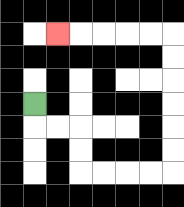{'start': '[1, 4]', 'end': '[2, 1]', 'path_directions': 'D,R,R,D,D,R,R,R,R,U,U,U,U,U,U,L,L,L,L,L', 'path_coordinates': '[[1, 4], [1, 5], [2, 5], [3, 5], [3, 6], [3, 7], [4, 7], [5, 7], [6, 7], [7, 7], [7, 6], [7, 5], [7, 4], [7, 3], [7, 2], [7, 1], [6, 1], [5, 1], [4, 1], [3, 1], [2, 1]]'}